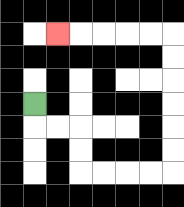{'start': '[1, 4]', 'end': '[2, 1]', 'path_directions': 'D,R,R,D,D,R,R,R,R,U,U,U,U,U,U,L,L,L,L,L', 'path_coordinates': '[[1, 4], [1, 5], [2, 5], [3, 5], [3, 6], [3, 7], [4, 7], [5, 7], [6, 7], [7, 7], [7, 6], [7, 5], [7, 4], [7, 3], [7, 2], [7, 1], [6, 1], [5, 1], [4, 1], [3, 1], [2, 1]]'}